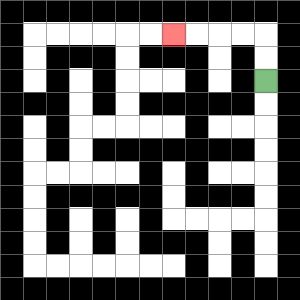{'start': '[11, 3]', 'end': '[7, 1]', 'path_directions': 'U,U,L,L,L,L', 'path_coordinates': '[[11, 3], [11, 2], [11, 1], [10, 1], [9, 1], [8, 1], [7, 1]]'}